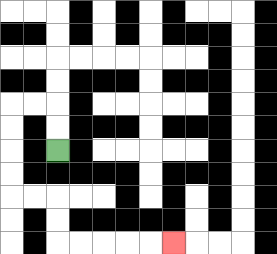{'start': '[2, 6]', 'end': '[7, 10]', 'path_directions': 'U,U,L,L,D,D,D,D,R,R,D,D,R,R,R,R,R', 'path_coordinates': '[[2, 6], [2, 5], [2, 4], [1, 4], [0, 4], [0, 5], [0, 6], [0, 7], [0, 8], [1, 8], [2, 8], [2, 9], [2, 10], [3, 10], [4, 10], [5, 10], [6, 10], [7, 10]]'}